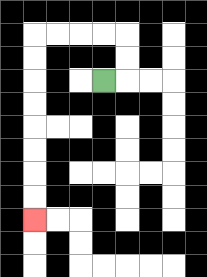{'start': '[4, 3]', 'end': '[1, 9]', 'path_directions': 'R,U,U,L,L,L,L,D,D,D,D,D,D,D,D', 'path_coordinates': '[[4, 3], [5, 3], [5, 2], [5, 1], [4, 1], [3, 1], [2, 1], [1, 1], [1, 2], [1, 3], [1, 4], [1, 5], [1, 6], [1, 7], [1, 8], [1, 9]]'}